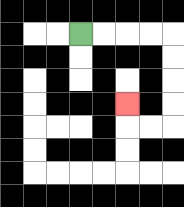{'start': '[3, 1]', 'end': '[5, 4]', 'path_directions': 'R,R,R,R,D,D,D,D,L,L,U', 'path_coordinates': '[[3, 1], [4, 1], [5, 1], [6, 1], [7, 1], [7, 2], [7, 3], [7, 4], [7, 5], [6, 5], [5, 5], [5, 4]]'}